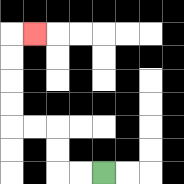{'start': '[4, 7]', 'end': '[1, 1]', 'path_directions': 'L,L,U,U,L,L,U,U,U,U,R', 'path_coordinates': '[[4, 7], [3, 7], [2, 7], [2, 6], [2, 5], [1, 5], [0, 5], [0, 4], [0, 3], [0, 2], [0, 1], [1, 1]]'}